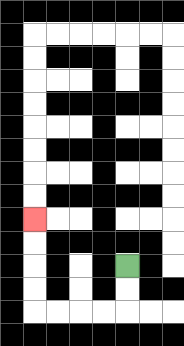{'start': '[5, 11]', 'end': '[1, 9]', 'path_directions': 'D,D,L,L,L,L,U,U,U,U', 'path_coordinates': '[[5, 11], [5, 12], [5, 13], [4, 13], [3, 13], [2, 13], [1, 13], [1, 12], [1, 11], [1, 10], [1, 9]]'}